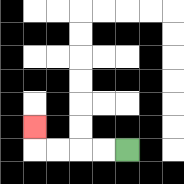{'start': '[5, 6]', 'end': '[1, 5]', 'path_directions': 'L,L,L,L,U', 'path_coordinates': '[[5, 6], [4, 6], [3, 6], [2, 6], [1, 6], [1, 5]]'}